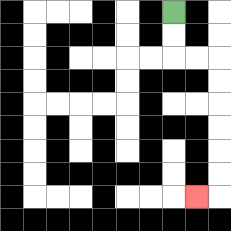{'start': '[7, 0]', 'end': '[8, 8]', 'path_directions': 'D,D,R,R,D,D,D,D,D,D,L', 'path_coordinates': '[[7, 0], [7, 1], [7, 2], [8, 2], [9, 2], [9, 3], [9, 4], [9, 5], [9, 6], [9, 7], [9, 8], [8, 8]]'}